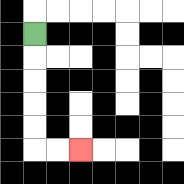{'start': '[1, 1]', 'end': '[3, 6]', 'path_directions': 'D,D,D,D,D,R,R', 'path_coordinates': '[[1, 1], [1, 2], [1, 3], [1, 4], [1, 5], [1, 6], [2, 6], [3, 6]]'}